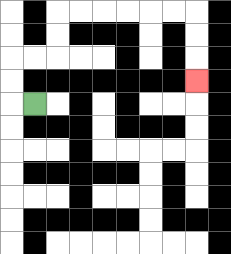{'start': '[1, 4]', 'end': '[8, 3]', 'path_directions': 'L,U,U,R,R,U,U,R,R,R,R,R,R,D,D,D', 'path_coordinates': '[[1, 4], [0, 4], [0, 3], [0, 2], [1, 2], [2, 2], [2, 1], [2, 0], [3, 0], [4, 0], [5, 0], [6, 0], [7, 0], [8, 0], [8, 1], [8, 2], [8, 3]]'}